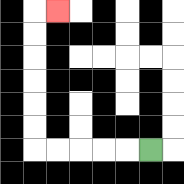{'start': '[6, 6]', 'end': '[2, 0]', 'path_directions': 'L,L,L,L,L,U,U,U,U,U,U,R', 'path_coordinates': '[[6, 6], [5, 6], [4, 6], [3, 6], [2, 6], [1, 6], [1, 5], [1, 4], [1, 3], [1, 2], [1, 1], [1, 0], [2, 0]]'}